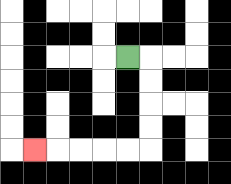{'start': '[5, 2]', 'end': '[1, 6]', 'path_directions': 'R,D,D,D,D,L,L,L,L,L', 'path_coordinates': '[[5, 2], [6, 2], [6, 3], [6, 4], [6, 5], [6, 6], [5, 6], [4, 6], [3, 6], [2, 6], [1, 6]]'}